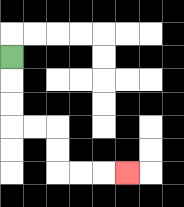{'start': '[0, 2]', 'end': '[5, 7]', 'path_directions': 'D,D,D,R,R,D,D,R,R,R', 'path_coordinates': '[[0, 2], [0, 3], [0, 4], [0, 5], [1, 5], [2, 5], [2, 6], [2, 7], [3, 7], [4, 7], [5, 7]]'}